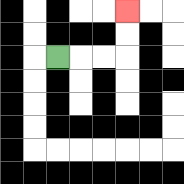{'start': '[2, 2]', 'end': '[5, 0]', 'path_directions': 'R,R,R,U,U', 'path_coordinates': '[[2, 2], [3, 2], [4, 2], [5, 2], [5, 1], [5, 0]]'}